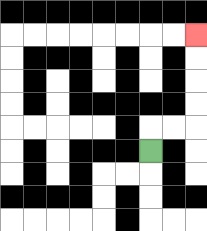{'start': '[6, 6]', 'end': '[8, 1]', 'path_directions': 'U,R,R,U,U,U,U', 'path_coordinates': '[[6, 6], [6, 5], [7, 5], [8, 5], [8, 4], [8, 3], [8, 2], [8, 1]]'}